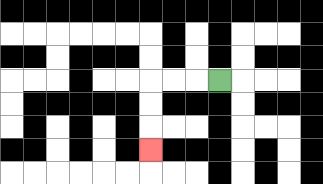{'start': '[9, 3]', 'end': '[6, 6]', 'path_directions': 'L,L,L,D,D,D', 'path_coordinates': '[[9, 3], [8, 3], [7, 3], [6, 3], [6, 4], [6, 5], [6, 6]]'}